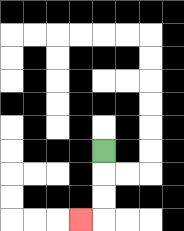{'start': '[4, 6]', 'end': '[3, 9]', 'path_directions': 'D,D,D,L', 'path_coordinates': '[[4, 6], [4, 7], [4, 8], [4, 9], [3, 9]]'}